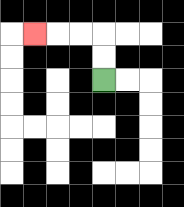{'start': '[4, 3]', 'end': '[1, 1]', 'path_directions': 'U,U,L,L,L', 'path_coordinates': '[[4, 3], [4, 2], [4, 1], [3, 1], [2, 1], [1, 1]]'}